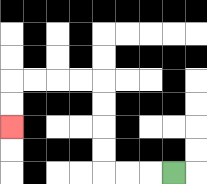{'start': '[7, 7]', 'end': '[0, 5]', 'path_directions': 'L,L,L,U,U,U,U,L,L,L,L,D,D', 'path_coordinates': '[[7, 7], [6, 7], [5, 7], [4, 7], [4, 6], [4, 5], [4, 4], [4, 3], [3, 3], [2, 3], [1, 3], [0, 3], [0, 4], [0, 5]]'}